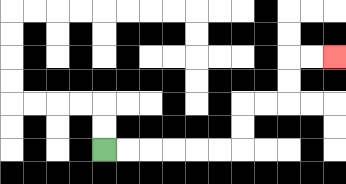{'start': '[4, 6]', 'end': '[14, 2]', 'path_directions': 'R,R,R,R,R,R,U,U,R,R,U,U,R,R', 'path_coordinates': '[[4, 6], [5, 6], [6, 6], [7, 6], [8, 6], [9, 6], [10, 6], [10, 5], [10, 4], [11, 4], [12, 4], [12, 3], [12, 2], [13, 2], [14, 2]]'}